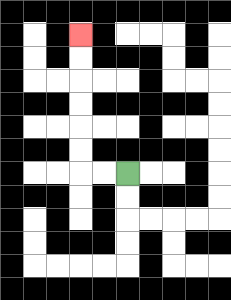{'start': '[5, 7]', 'end': '[3, 1]', 'path_directions': 'L,L,U,U,U,U,U,U', 'path_coordinates': '[[5, 7], [4, 7], [3, 7], [3, 6], [3, 5], [3, 4], [3, 3], [3, 2], [3, 1]]'}